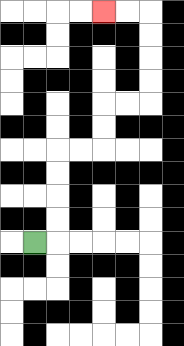{'start': '[1, 10]', 'end': '[4, 0]', 'path_directions': 'R,U,U,U,U,R,R,U,U,R,R,U,U,U,U,L,L', 'path_coordinates': '[[1, 10], [2, 10], [2, 9], [2, 8], [2, 7], [2, 6], [3, 6], [4, 6], [4, 5], [4, 4], [5, 4], [6, 4], [6, 3], [6, 2], [6, 1], [6, 0], [5, 0], [4, 0]]'}